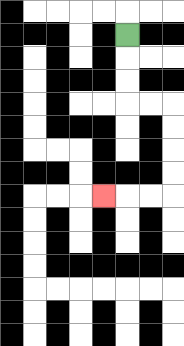{'start': '[5, 1]', 'end': '[4, 8]', 'path_directions': 'D,D,D,R,R,D,D,D,D,L,L,L', 'path_coordinates': '[[5, 1], [5, 2], [5, 3], [5, 4], [6, 4], [7, 4], [7, 5], [7, 6], [7, 7], [7, 8], [6, 8], [5, 8], [4, 8]]'}